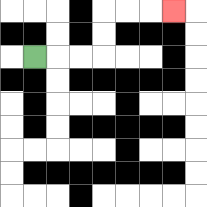{'start': '[1, 2]', 'end': '[7, 0]', 'path_directions': 'R,R,R,U,U,R,R,R', 'path_coordinates': '[[1, 2], [2, 2], [3, 2], [4, 2], [4, 1], [4, 0], [5, 0], [6, 0], [7, 0]]'}